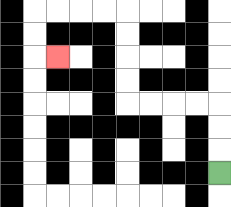{'start': '[9, 7]', 'end': '[2, 2]', 'path_directions': 'U,U,U,L,L,L,L,U,U,U,U,L,L,L,L,D,D,R', 'path_coordinates': '[[9, 7], [9, 6], [9, 5], [9, 4], [8, 4], [7, 4], [6, 4], [5, 4], [5, 3], [5, 2], [5, 1], [5, 0], [4, 0], [3, 0], [2, 0], [1, 0], [1, 1], [1, 2], [2, 2]]'}